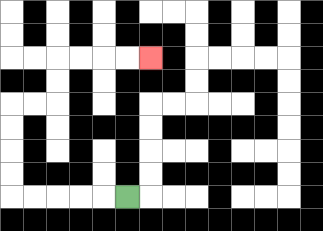{'start': '[5, 8]', 'end': '[6, 2]', 'path_directions': 'L,L,L,L,L,U,U,U,U,R,R,U,U,R,R,R,R', 'path_coordinates': '[[5, 8], [4, 8], [3, 8], [2, 8], [1, 8], [0, 8], [0, 7], [0, 6], [0, 5], [0, 4], [1, 4], [2, 4], [2, 3], [2, 2], [3, 2], [4, 2], [5, 2], [6, 2]]'}